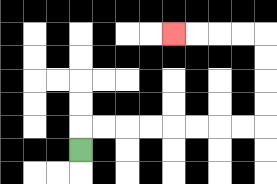{'start': '[3, 6]', 'end': '[7, 1]', 'path_directions': 'U,R,R,R,R,R,R,R,R,U,U,U,U,L,L,L,L', 'path_coordinates': '[[3, 6], [3, 5], [4, 5], [5, 5], [6, 5], [7, 5], [8, 5], [9, 5], [10, 5], [11, 5], [11, 4], [11, 3], [11, 2], [11, 1], [10, 1], [9, 1], [8, 1], [7, 1]]'}